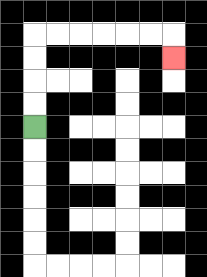{'start': '[1, 5]', 'end': '[7, 2]', 'path_directions': 'U,U,U,U,R,R,R,R,R,R,D', 'path_coordinates': '[[1, 5], [1, 4], [1, 3], [1, 2], [1, 1], [2, 1], [3, 1], [4, 1], [5, 1], [6, 1], [7, 1], [7, 2]]'}